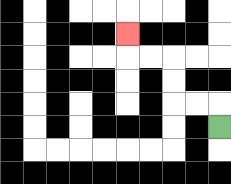{'start': '[9, 5]', 'end': '[5, 1]', 'path_directions': 'U,L,L,U,U,L,L,U', 'path_coordinates': '[[9, 5], [9, 4], [8, 4], [7, 4], [7, 3], [7, 2], [6, 2], [5, 2], [5, 1]]'}